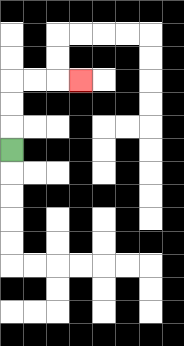{'start': '[0, 6]', 'end': '[3, 3]', 'path_directions': 'U,U,U,R,R,R', 'path_coordinates': '[[0, 6], [0, 5], [0, 4], [0, 3], [1, 3], [2, 3], [3, 3]]'}